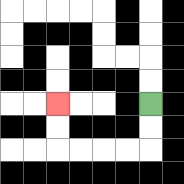{'start': '[6, 4]', 'end': '[2, 4]', 'path_directions': 'D,D,L,L,L,L,U,U', 'path_coordinates': '[[6, 4], [6, 5], [6, 6], [5, 6], [4, 6], [3, 6], [2, 6], [2, 5], [2, 4]]'}